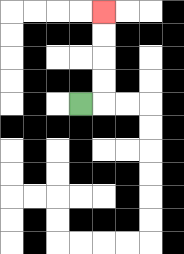{'start': '[3, 4]', 'end': '[4, 0]', 'path_directions': 'R,U,U,U,U', 'path_coordinates': '[[3, 4], [4, 4], [4, 3], [4, 2], [4, 1], [4, 0]]'}